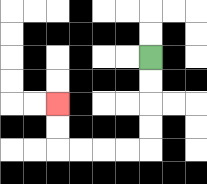{'start': '[6, 2]', 'end': '[2, 4]', 'path_directions': 'D,D,D,D,L,L,L,L,U,U', 'path_coordinates': '[[6, 2], [6, 3], [6, 4], [6, 5], [6, 6], [5, 6], [4, 6], [3, 6], [2, 6], [2, 5], [2, 4]]'}